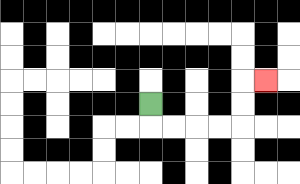{'start': '[6, 4]', 'end': '[11, 3]', 'path_directions': 'D,R,R,R,R,U,U,R', 'path_coordinates': '[[6, 4], [6, 5], [7, 5], [8, 5], [9, 5], [10, 5], [10, 4], [10, 3], [11, 3]]'}